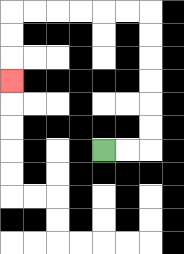{'start': '[4, 6]', 'end': '[0, 3]', 'path_directions': 'R,R,U,U,U,U,U,U,L,L,L,L,L,L,D,D,D', 'path_coordinates': '[[4, 6], [5, 6], [6, 6], [6, 5], [6, 4], [6, 3], [6, 2], [6, 1], [6, 0], [5, 0], [4, 0], [3, 0], [2, 0], [1, 0], [0, 0], [0, 1], [0, 2], [0, 3]]'}